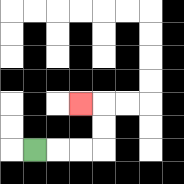{'start': '[1, 6]', 'end': '[3, 4]', 'path_directions': 'R,R,R,U,U,L', 'path_coordinates': '[[1, 6], [2, 6], [3, 6], [4, 6], [4, 5], [4, 4], [3, 4]]'}